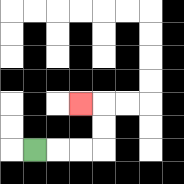{'start': '[1, 6]', 'end': '[3, 4]', 'path_directions': 'R,R,R,U,U,L', 'path_coordinates': '[[1, 6], [2, 6], [3, 6], [4, 6], [4, 5], [4, 4], [3, 4]]'}